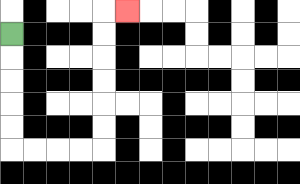{'start': '[0, 1]', 'end': '[5, 0]', 'path_directions': 'D,D,D,D,D,R,R,R,R,U,U,U,U,U,U,R', 'path_coordinates': '[[0, 1], [0, 2], [0, 3], [0, 4], [0, 5], [0, 6], [1, 6], [2, 6], [3, 6], [4, 6], [4, 5], [4, 4], [4, 3], [4, 2], [4, 1], [4, 0], [5, 0]]'}